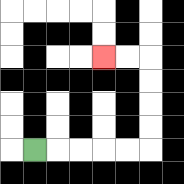{'start': '[1, 6]', 'end': '[4, 2]', 'path_directions': 'R,R,R,R,R,U,U,U,U,L,L', 'path_coordinates': '[[1, 6], [2, 6], [3, 6], [4, 6], [5, 6], [6, 6], [6, 5], [6, 4], [6, 3], [6, 2], [5, 2], [4, 2]]'}